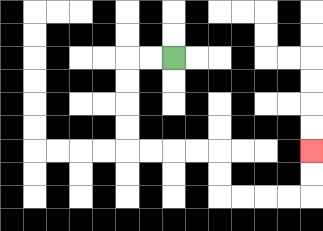{'start': '[7, 2]', 'end': '[13, 6]', 'path_directions': 'L,L,D,D,D,D,R,R,R,R,D,D,R,R,R,R,U,U', 'path_coordinates': '[[7, 2], [6, 2], [5, 2], [5, 3], [5, 4], [5, 5], [5, 6], [6, 6], [7, 6], [8, 6], [9, 6], [9, 7], [9, 8], [10, 8], [11, 8], [12, 8], [13, 8], [13, 7], [13, 6]]'}